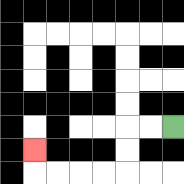{'start': '[7, 5]', 'end': '[1, 6]', 'path_directions': 'L,L,D,D,L,L,L,L,U', 'path_coordinates': '[[7, 5], [6, 5], [5, 5], [5, 6], [5, 7], [4, 7], [3, 7], [2, 7], [1, 7], [1, 6]]'}